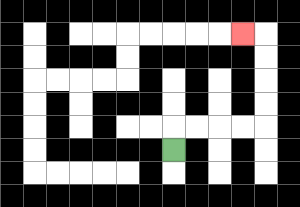{'start': '[7, 6]', 'end': '[10, 1]', 'path_directions': 'U,R,R,R,R,U,U,U,U,L', 'path_coordinates': '[[7, 6], [7, 5], [8, 5], [9, 5], [10, 5], [11, 5], [11, 4], [11, 3], [11, 2], [11, 1], [10, 1]]'}